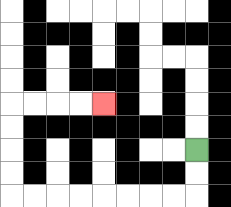{'start': '[8, 6]', 'end': '[4, 4]', 'path_directions': 'D,D,L,L,L,L,L,L,L,L,U,U,U,U,R,R,R,R', 'path_coordinates': '[[8, 6], [8, 7], [8, 8], [7, 8], [6, 8], [5, 8], [4, 8], [3, 8], [2, 8], [1, 8], [0, 8], [0, 7], [0, 6], [0, 5], [0, 4], [1, 4], [2, 4], [3, 4], [4, 4]]'}